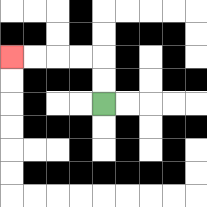{'start': '[4, 4]', 'end': '[0, 2]', 'path_directions': 'U,U,L,L,L,L', 'path_coordinates': '[[4, 4], [4, 3], [4, 2], [3, 2], [2, 2], [1, 2], [0, 2]]'}